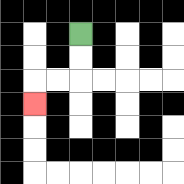{'start': '[3, 1]', 'end': '[1, 4]', 'path_directions': 'D,D,L,L,D', 'path_coordinates': '[[3, 1], [3, 2], [3, 3], [2, 3], [1, 3], [1, 4]]'}